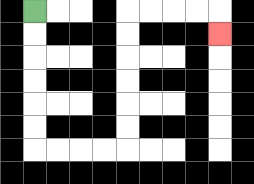{'start': '[1, 0]', 'end': '[9, 1]', 'path_directions': 'D,D,D,D,D,D,R,R,R,R,U,U,U,U,U,U,R,R,R,R,D', 'path_coordinates': '[[1, 0], [1, 1], [1, 2], [1, 3], [1, 4], [1, 5], [1, 6], [2, 6], [3, 6], [4, 6], [5, 6], [5, 5], [5, 4], [5, 3], [5, 2], [5, 1], [5, 0], [6, 0], [7, 0], [8, 0], [9, 0], [9, 1]]'}